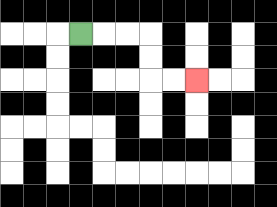{'start': '[3, 1]', 'end': '[8, 3]', 'path_directions': 'R,R,R,D,D,R,R', 'path_coordinates': '[[3, 1], [4, 1], [5, 1], [6, 1], [6, 2], [6, 3], [7, 3], [8, 3]]'}